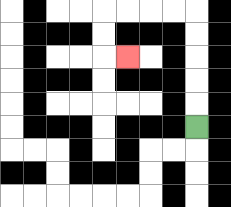{'start': '[8, 5]', 'end': '[5, 2]', 'path_directions': 'U,U,U,U,U,L,L,L,L,D,D,R', 'path_coordinates': '[[8, 5], [8, 4], [8, 3], [8, 2], [8, 1], [8, 0], [7, 0], [6, 0], [5, 0], [4, 0], [4, 1], [4, 2], [5, 2]]'}